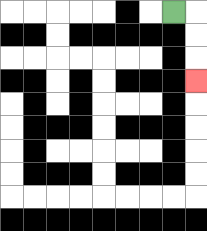{'start': '[7, 0]', 'end': '[8, 3]', 'path_directions': 'R,D,D,D', 'path_coordinates': '[[7, 0], [8, 0], [8, 1], [8, 2], [8, 3]]'}